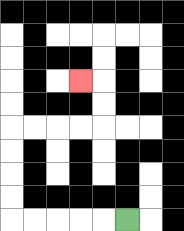{'start': '[5, 9]', 'end': '[3, 3]', 'path_directions': 'L,L,L,L,L,U,U,U,U,R,R,R,R,U,U,L', 'path_coordinates': '[[5, 9], [4, 9], [3, 9], [2, 9], [1, 9], [0, 9], [0, 8], [0, 7], [0, 6], [0, 5], [1, 5], [2, 5], [3, 5], [4, 5], [4, 4], [4, 3], [3, 3]]'}